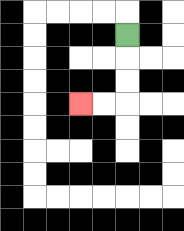{'start': '[5, 1]', 'end': '[3, 4]', 'path_directions': 'D,D,D,L,L', 'path_coordinates': '[[5, 1], [5, 2], [5, 3], [5, 4], [4, 4], [3, 4]]'}